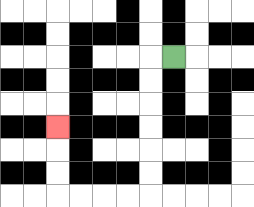{'start': '[7, 2]', 'end': '[2, 5]', 'path_directions': 'L,D,D,D,D,D,D,L,L,L,L,U,U,U', 'path_coordinates': '[[7, 2], [6, 2], [6, 3], [6, 4], [6, 5], [6, 6], [6, 7], [6, 8], [5, 8], [4, 8], [3, 8], [2, 8], [2, 7], [2, 6], [2, 5]]'}